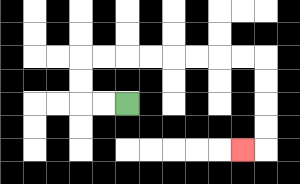{'start': '[5, 4]', 'end': '[10, 6]', 'path_directions': 'L,L,U,U,R,R,R,R,R,R,R,R,D,D,D,D,L', 'path_coordinates': '[[5, 4], [4, 4], [3, 4], [3, 3], [3, 2], [4, 2], [5, 2], [6, 2], [7, 2], [8, 2], [9, 2], [10, 2], [11, 2], [11, 3], [11, 4], [11, 5], [11, 6], [10, 6]]'}